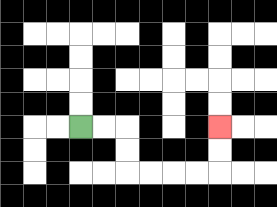{'start': '[3, 5]', 'end': '[9, 5]', 'path_directions': 'R,R,D,D,R,R,R,R,U,U', 'path_coordinates': '[[3, 5], [4, 5], [5, 5], [5, 6], [5, 7], [6, 7], [7, 7], [8, 7], [9, 7], [9, 6], [9, 5]]'}